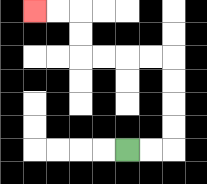{'start': '[5, 6]', 'end': '[1, 0]', 'path_directions': 'R,R,U,U,U,U,L,L,L,L,U,U,L,L', 'path_coordinates': '[[5, 6], [6, 6], [7, 6], [7, 5], [7, 4], [7, 3], [7, 2], [6, 2], [5, 2], [4, 2], [3, 2], [3, 1], [3, 0], [2, 0], [1, 0]]'}